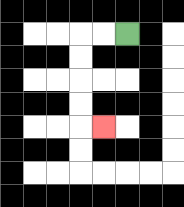{'start': '[5, 1]', 'end': '[4, 5]', 'path_directions': 'L,L,D,D,D,D,R', 'path_coordinates': '[[5, 1], [4, 1], [3, 1], [3, 2], [3, 3], [3, 4], [3, 5], [4, 5]]'}